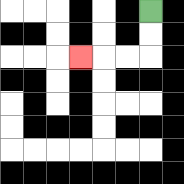{'start': '[6, 0]', 'end': '[3, 2]', 'path_directions': 'D,D,L,L,L', 'path_coordinates': '[[6, 0], [6, 1], [6, 2], [5, 2], [4, 2], [3, 2]]'}